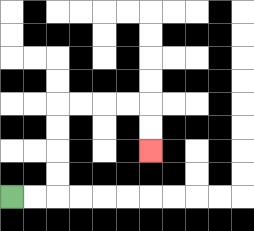{'start': '[0, 8]', 'end': '[6, 6]', 'path_directions': 'R,R,U,U,U,U,R,R,R,R,D,D', 'path_coordinates': '[[0, 8], [1, 8], [2, 8], [2, 7], [2, 6], [2, 5], [2, 4], [3, 4], [4, 4], [5, 4], [6, 4], [6, 5], [6, 6]]'}